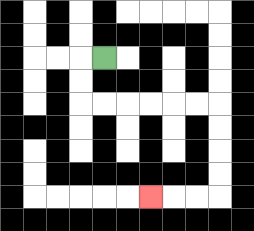{'start': '[4, 2]', 'end': '[6, 8]', 'path_directions': 'L,D,D,R,R,R,R,R,R,D,D,D,D,L,L,L', 'path_coordinates': '[[4, 2], [3, 2], [3, 3], [3, 4], [4, 4], [5, 4], [6, 4], [7, 4], [8, 4], [9, 4], [9, 5], [9, 6], [9, 7], [9, 8], [8, 8], [7, 8], [6, 8]]'}